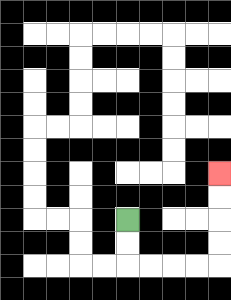{'start': '[5, 9]', 'end': '[9, 7]', 'path_directions': 'D,D,R,R,R,R,U,U,U,U', 'path_coordinates': '[[5, 9], [5, 10], [5, 11], [6, 11], [7, 11], [8, 11], [9, 11], [9, 10], [9, 9], [9, 8], [9, 7]]'}